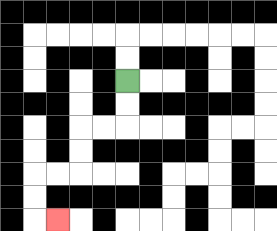{'start': '[5, 3]', 'end': '[2, 9]', 'path_directions': 'D,D,L,L,D,D,L,L,D,D,R', 'path_coordinates': '[[5, 3], [5, 4], [5, 5], [4, 5], [3, 5], [3, 6], [3, 7], [2, 7], [1, 7], [1, 8], [1, 9], [2, 9]]'}